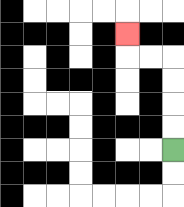{'start': '[7, 6]', 'end': '[5, 1]', 'path_directions': 'U,U,U,U,L,L,U', 'path_coordinates': '[[7, 6], [7, 5], [7, 4], [7, 3], [7, 2], [6, 2], [5, 2], [5, 1]]'}